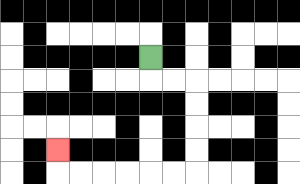{'start': '[6, 2]', 'end': '[2, 6]', 'path_directions': 'D,R,R,D,D,D,D,L,L,L,L,L,L,U', 'path_coordinates': '[[6, 2], [6, 3], [7, 3], [8, 3], [8, 4], [8, 5], [8, 6], [8, 7], [7, 7], [6, 7], [5, 7], [4, 7], [3, 7], [2, 7], [2, 6]]'}